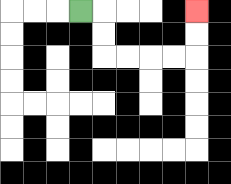{'start': '[3, 0]', 'end': '[8, 0]', 'path_directions': 'R,D,D,R,R,R,R,U,U', 'path_coordinates': '[[3, 0], [4, 0], [4, 1], [4, 2], [5, 2], [6, 2], [7, 2], [8, 2], [8, 1], [8, 0]]'}